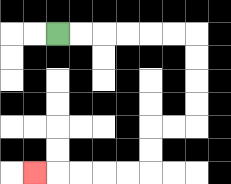{'start': '[2, 1]', 'end': '[1, 7]', 'path_directions': 'R,R,R,R,R,R,D,D,D,D,L,L,D,D,L,L,L,L,L', 'path_coordinates': '[[2, 1], [3, 1], [4, 1], [5, 1], [6, 1], [7, 1], [8, 1], [8, 2], [8, 3], [8, 4], [8, 5], [7, 5], [6, 5], [6, 6], [6, 7], [5, 7], [4, 7], [3, 7], [2, 7], [1, 7]]'}